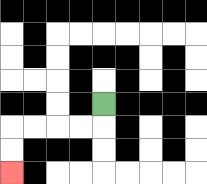{'start': '[4, 4]', 'end': '[0, 7]', 'path_directions': 'D,L,L,L,L,D,D', 'path_coordinates': '[[4, 4], [4, 5], [3, 5], [2, 5], [1, 5], [0, 5], [0, 6], [0, 7]]'}